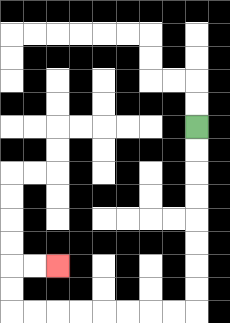{'start': '[8, 5]', 'end': '[2, 11]', 'path_directions': 'D,D,D,D,D,D,D,D,L,L,L,L,L,L,L,L,U,U,R,R', 'path_coordinates': '[[8, 5], [8, 6], [8, 7], [8, 8], [8, 9], [8, 10], [8, 11], [8, 12], [8, 13], [7, 13], [6, 13], [5, 13], [4, 13], [3, 13], [2, 13], [1, 13], [0, 13], [0, 12], [0, 11], [1, 11], [2, 11]]'}